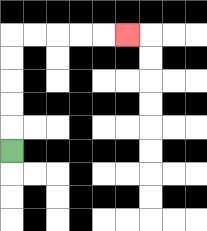{'start': '[0, 6]', 'end': '[5, 1]', 'path_directions': 'U,U,U,U,U,R,R,R,R,R', 'path_coordinates': '[[0, 6], [0, 5], [0, 4], [0, 3], [0, 2], [0, 1], [1, 1], [2, 1], [3, 1], [4, 1], [5, 1]]'}